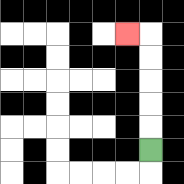{'start': '[6, 6]', 'end': '[5, 1]', 'path_directions': 'U,U,U,U,U,L', 'path_coordinates': '[[6, 6], [6, 5], [6, 4], [6, 3], [6, 2], [6, 1], [5, 1]]'}